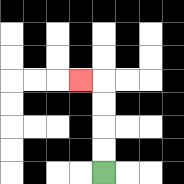{'start': '[4, 7]', 'end': '[3, 3]', 'path_directions': 'U,U,U,U,L', 'path_coordinates': '[[4, 7], [4, 6], [4, 5], [4, 4], [4, 3], [3, 3]]'}